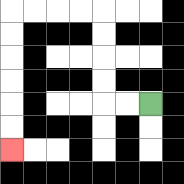{'start': '[6, 4]', 'end': '[0, 6]', 'path_directions': 'L,L,U,U,U,U,L,L,L,L,D,D,D,D,D,D', 'path_coordinates': '[[6, 4], [5, 4], [4, 4], [4, 3], [4, 2], [4, 1], [4, 0], [3, 0], [2, 0], [1, 0], [0, 0], [0, 1], [0, 2], [0, 3], [0, 4], [0, 5], [0, 6]]'}